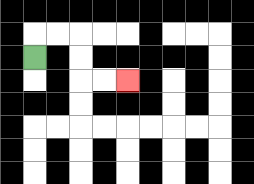{'start': '[1, 2]', 'end': '[5, 3]', 'path_directions': 'U,R,R,D,D,R,R', 'path_coordinates': '[[1, 2], [1, 1], [2, 1], [3, 1], [3, 2], [3, 3], [4, 3], [5, 3]]'}